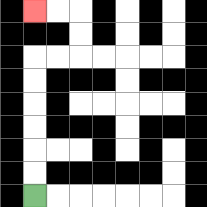{'start': '[1, 8]', 'end': '[1, 0]', 'path_directions': 'U,U,U,U,U,U,R,R,U,U,L,L', 'path_coordinates': '[[1, 8], [1, 7], [1, 6], [1, 5], [1, 4], [1, 3], [1, 2], [2, 2], [3, 2], [3, 1], [3, 0], [2, 0], [1, 0]]'}